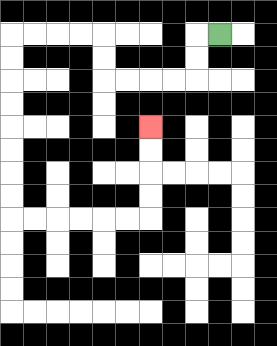{'start': '[9, 1]', 'end': '[6, 5]', 'path_directions': 'L,D,D,L,L,L,L,U,U,L,L,L,L,D,D,D,D,D,D,D,D,R,R,R,R,R,R,U,U,U,U', 'path_coordinates': '[[9, 1], [8, 1], [8, 2], [8, 3], [7, 3], [6, 3], [5, 3], [4, 3], [4, 2], [4, 1], [3, 1], [2, 1], [1, 1], [0, 1], [0, 2], [0, 3], [0, 4], [0, 5], [0, 6], [0, 7], [0, 8], [0, 9], [1, 9], [2, 9], [3, 9], [4, 9], [5, 9], [6, 9], [6, 8], [6, 7], [6, 6], [6, 5]]'}